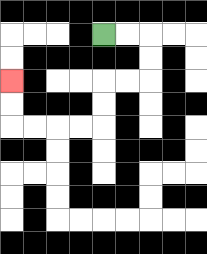{'start': '[4, 1]', 'end': '[0, 3]', 'path_directions': 'R,R,D,D,L,L,D,D,L,L,L,L,U,U', 'path_coordinates': '[[4, 1], [5, 1], [6, 1], [6, 2], [6, 3], [5, 3], [4, 3], [4, 4], [4, 5], [3, 5], [2, 5], [1, 5], [0, 5], [0, 4], [0, 3]]'}